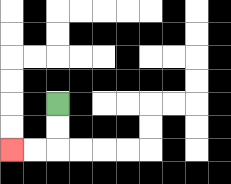{'start': '[2, 4]', 'end': '[0, 6]', 'path_directions': 'D,D,L,L', 'path_coordinates': '[[2, 4], [2, 5], [2, 6], [1, 6], [0, 6]]'}